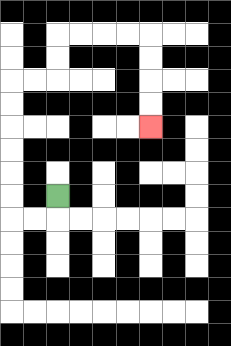{'start': '[2, 8]', 'end': '[6, 5]', 'path_directions': 'D,L,L,U,U,U,U,U,U,R,R,U,U,R,R,R,R,D,D,D,D', 'path_coordinates': '[[2, 8], [2, 9], [1, 9], [0, 9], [0, 8], [0, 7], [0, 6], [0, 5], [0, 4], [0, 3], [1, 3], [2, 3], [2, 2], [2, 1], [3, 1], [4, 1], [5, 1], [6, 1], [6, 2], [6, 3], [6, 4], [6, 5]]'}